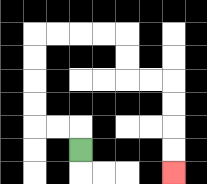{'start': '[3, 6]', 'end': '[7, 7]', 'path_directions': 'U,L,L,U,U,U,U,R,R,R,R,D,D,R,R,D,D,D,D', 'path_coordinates': '[[3, 6], [3, 5], [2, 5], [1, 5], [1, 4], [1, 3], [1, 2], [1, 1], [2, 1], [3, 1], [4, 1], [5, 1], [5, 2], [5, 3], [6, 3], [7, 3], [7, 4], [7, 5], [7, 6], [7, 7]]'}